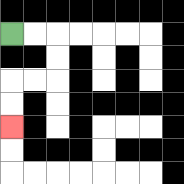{'start': '[0, 1]', 'end': '[0, 5]', 'path_directions': 'R,R,D,D,L,L,D,D', 'path_coordinates': '[[0, 1], [1, 1], [2, 1], [2, 2], [2, 3], [1, 3], [0, 3], [0, 4], [0, 5]]'}